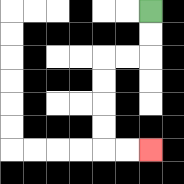{'start': '[6, 0]', 'end': '[6, 6]', 'path_directions': 'D,D,L,L,D,D,D,D,R,R', 'path_coordinates': '[[6, 0], [6, 1], [6, 2], [5, 2], [4, 2], [4, 3], [4, 4], [4, 5], [4, 6], [5, 6], [6, 6]]'}